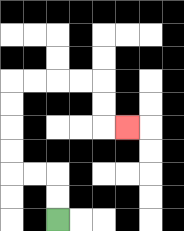{'start': '[2, 9]', 'end': '[5, 5]', 'path_directions': 'U,U,L,L,U,U,U,U,R,R,R,R,D,D,R', 'path_coordinates': '[[2, 9], [2, 8], [2, 7], [1, 7], [0, 7], [0, 6], [0, 5], [0, 4], [0, 3], [1, 3], [2, 3], [3, 3], [4, 3], [4, 4], [4, 5], [5, 5]]'}